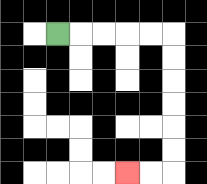{'start': '[2, 1]', 'end': '[5, 7]', 'path_directions': 'R,R,R,R,R,D,D,D,D,D,D,L,L', 'path_coordinates': '[[2, 1], [3, 1], [4, 1], [5, 1], [6, 1], [7, 1], [7, 2], [7, 3], [7, 4], [7, 5], [7, 6], [7, 7], [6, 7], [5, 7]]'}